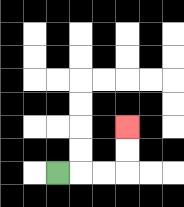{'start': '[2, 7]', 'end': '[5, 5]', 'path_directions': 'R,R,R,U,U', 'path_coordinates': '[[2, 7], [3, 7], [4, 7], [5, 7], [5, 6], [5, 5]]'}